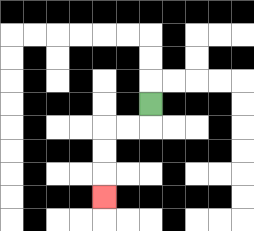{'start': '[6, 4]', 'end': '[4, 8]', 'path_directions': 'D,L,L,D,D,D', 'path_coordinates': '[[6, 4], [6, 5], [5, 5], [4, 5], [4, 6], [4, 7], [4, 8]]'}